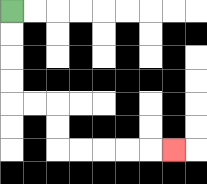{'start': '[0, 0]', 'end': '[7, 6]', 'path_directions': 'D,D,D,D,R,R,D,D,R,R,R,R,R', 'path_coordinates': '[[0, 0], [0, 1], [0, 2], [0, 3], [0, 4], [1, 4], [2, 4], [2, 5], [2, 6], [3, 6], [4, 6], [5, 6], [6, 6], [7, 6]]'}